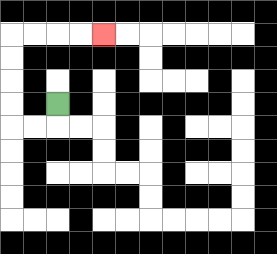{'start': '[2, 4]', 'end': '[4, 1]', 'path_directions': 'D,L,L,U,U,U,U,R,R,R,R', 'path_coordinates': '[[2, 4], [2, 5], [1, 5], [0, 5], [0, 4], [0, 3], [0, 2], [0, 1], [1, 1], [2, 1], [3, 1], [4, 1]]'}